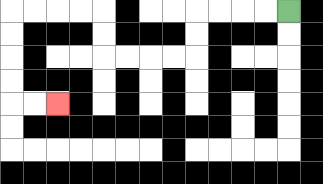{'start': '[12, 0]', 'end': '[2, 4]', 'path_directions': 'L,L,L,L,D,D,L,L,L,L,U,U,L,L,L,L,D,D,D,D,R,R', 'path_coordinates': '[[12, 0], [11, 0], [10, 0], [9, 0], [8, 0], [8, 1], [8, 2], [7, 2], [6, 2], [5, 2], [4, 2], [4, 1], [4, 0], [3, 0], [2, 0], [1, 0], [0, 0], [0, 1], [0, 2], [0, 3], [0, 4], [1, 4], [2, 4]]'}